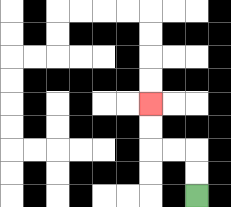{'start': '[8, 8]', 'end': '[6, 4]', 'path_directions': 'U,U,L,L,U,U', 'path_coordinates': '[[8, 8], [8, 7], [8, 6], [7, 6], [6, 6], [6, 5], [6, 4]]'}